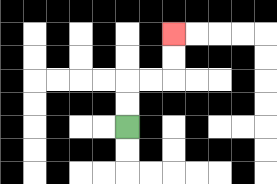{'start': '[5, 5]', 'end': '[7, 1]', 'path_directions': 'U,U,R,R,U,U', 'path_coordinates': '[[5, 5], [5, 4], [5, 3], [6, 3], [7, 3], [7, 2], [7, 1]]'}